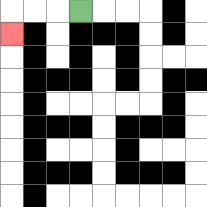{'start': '[3, 0]', 'end': '[0, 1]', 'path_directions': 'L,L,L,D', 'path_coordinates': '[[3, 0], [2, 0], [1, 0], [0, 0], [0, 1]]'}